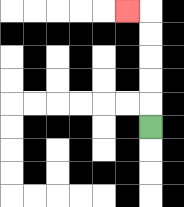{'start': '[6, 5]', 'end': '[5, 0]', 'path_directions': 'U,U,U,U,U,L', 'path_coordinates': '[[6, 5], [6, 4], [6, 3], [6, 2], [6, 1], [6, 0], [5, 0]]'}